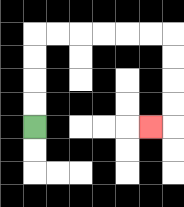{'start': '[1, 5]', 'end': '[6, 5]', 'path_directions': 'U,U,U,U,R,R,R,R,R,R,D,D,D,D,L', 'path_coordinates': '[[1, 5], [1, 4], [1, 3], [1, 2], [1, 1], [2, 1], [3, 1], [4, 1], [5, 1], [6, 1], [7, 1], [7, 2], [7, 3], [7, 4], [7, 5], [6, 5]]'}